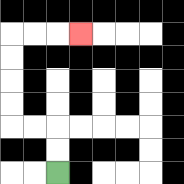{'start': '[2, 7]', 'end': '[3, 1]', 'path_directions': 'U,U,L,L,U,U,U,U,R,R,R', 'path_coordinates': '[[2, 7], [2, 6], [2, 5], [1, 5], [0, 5], [0, 4], [0, 3], [0, 2], [0, 1], [1, 1], [2, 1], [3, 1]]'}